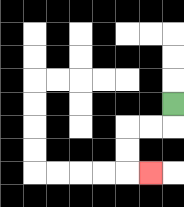{'start': '[7, 4]', 'end': '[6, 7]', 'path_directions': 'D,L,L,D,D,R', 'path_coordinates': '[[7, 4], [7, 5], [6, 5], [5, 5], [5, 6], [5, 7], [6, 7]]'}